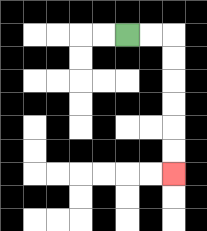{'start': '[5, 1]', 'end': '[7, 7]', 'path_directions': 'R,R,D,D,D,D,D,D', 'path_coordinates': '[[5, 1], [6, 1], [7, 1], [7, 2], [7, 3], [7, 4], [7, 5], [7, 6], [7, 7]]'}